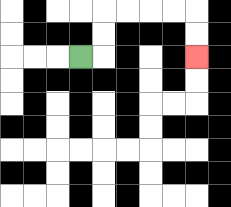{'start': '[3, 2]', 'end': '[8, 2]', 'path_directions': 'R,U,U,R,R,R,R,D,D', 'path_coordinates': '[[3, 2], [4, 2], [4, 1], [4, 0], [5, 0], [6, 0], [7, 0], [8, 0], [8, 1], [8, 2]]'}